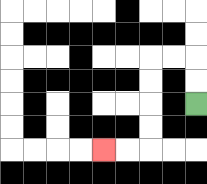{'start': '[8, 4]', 'end': '[4, 6]', 'path_directions': 'U,U,L,L,D,D,D,D,L,L', 'path_coordinates': '[[8, 4], [8, 3], [8, 2], [7, 2], [6, 2], [6, 3], [6, 4], [6, 5], [6, 6], [5, 6], [4, 6]]'}